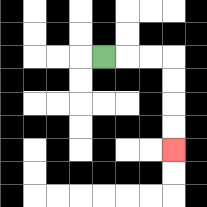{'start': '[4, 2]', 'end': '[7, 6]', 'path_directions': 'R,R,R,D,D,D,D', 'path_coordinates': '[[4, 2], [5, 2], [6, 2], [7, 2], [7, 3], [7, 4], [7, 5], [7, 6]]'}